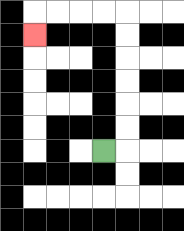{'start': '[4, 6]', 'end': '[1, 1]', 'path_directions': 'R,U,U,U,U,U,U,L,L,L,L,D', 'path_coordinates': '[[4, 6], [5, 6], [5, 5], [5, 4], [5, 3], [5, 2], [5, 1], [5, 0], [4, 0], [3, 0], [2, 0], [1, 0], [1, 1]]'}